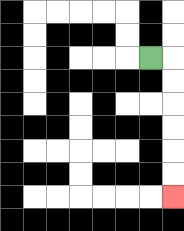{'start': '[6, 2]', 'end': '[7, 8]', 'path_directions': 'R,D,D,D,D,D,D', 'path_coordinates': '[[6, 2], [7, 2], [7, 3], [7, 4], [7, 5], [7, 6], [7, 7], [7, 8]]'}